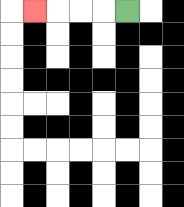{'start': '[5, 0]', 'end': '[1, 0]', 'path_directions': 'L,L,L,L', 'path_coordinates': '[[5, 0], [4, 0], [3, 0], [2, 0], [1, 0]]'}